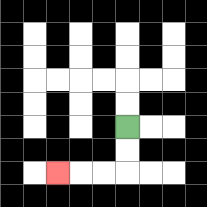{'start': '[5, 5]', 'end': '[2, 7]', 'path_directions': 'D,D,L,L,L', 'path_coordinates': '[[5, 5], [5, 6], [5, 7], [4, 7], [3, 7], [2, 7]]'}